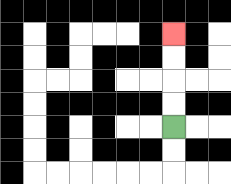{'start': '[7, 5]', 'end': '[7, 1]', 'path_directions': 'U,U,U,U', 'path_coordinates': '[[7, 5], [7, 4], [7, 3], [7, 2], [7, 1]]'}